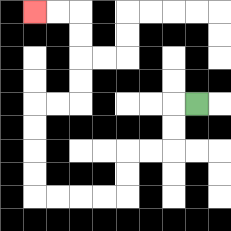{'start': '[8, 4]', 'end': '[1, 0]', 'path_directions': 'L,D,D,L,L,D,D,L,L,L,L,U,U,U,U,R,R,U,U,U,U,L,L', 'path_coordinates': '[[8, 4], [7, 4], [7, 5], [7, 6], [6, 6], [5, 6], [5, 7], [5, 8], [4, 8], [3, 8], [2, 8], [1, 8], [1, 7], [1, 6], [1, 5], [1, 4], [2, 4], [3, 4], [3, 3], [3, 2], [3, 1], [3, 0], [2, 0], [1, 0]]'}